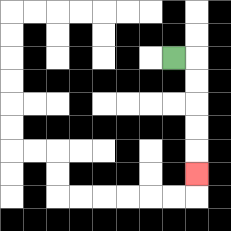{'start': '[7, 2]', 'end': '[8, 7]', 'path_directions': 'R,D,D,D,D,D', 'path_coordinates': '[[7, 2], [8, 2], [8, 3], [8, 4], [8, 5], [8, 6], [8, 7]]'}